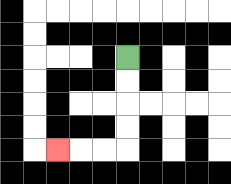{'start': '[5, 2]', 'end': '[2, 6]', 'path_directions': 'D,D,D,D,L,L,L', 'path_coordinates': '[[5, 2], [5, 3], [5, 4], [5, 5], [5, 6], [4, 6], [3, 6], [2, 6]]'}